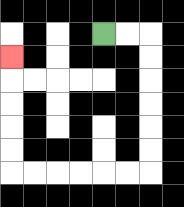{'start': '[4, 1]', 'end': '[0, 2]', 'path_directions': 'R,R,D,D,D,D,D,D,L,L,L,L,L,L,U,U,U,U,U', 'path_coordinates': '[[4, 1], [5, 1], [6, 1], [6, 2], [6, 3], [6, 4], [6, 5], [6, 6], [6, 7], [5, 7], [4, 7], [3, 7], [2, 7], [1, 7], [0, 7], [0, 6], [0, 5], [0, 4], [0, 3], [0, 2]]'}